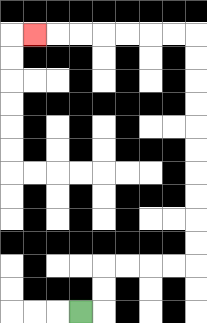{'start': '[3, 13]', 'end': '[1, 1]', 'path_directions': 'R,U,U,R,R,R,R,U,U,U,U,U,U,U,U,U,U,L,L,L,L,L,L,L', 'path_coordinates': '[[3, 13], [4, 13], [4, 12], [4, 11], [5, 11], [6, 11], [7, 11], [8, 11], [8, 10], [8, 9], [8, 8], [8, 7], [8, 6], [8, 5], [8, 4], [8, 3], [8, 2], [8, 1], [7, 1], [6, 1], [5, 1], [4, 1], [3, 1], [2, 1], [1, 1]]'}